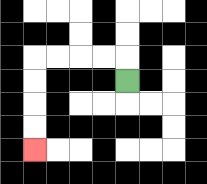{'start': '[5, 3]', 'end': '[1, 6]', 'path_directions': 'U,L,L,L,L,D,D,D,D', 'path_coordinates': '[[5, 3], [5, 2], [4, 2], [3, 2], [2, 2], [1, 2], [1, 3], [1, 4], [1, 5], [1, 6]]'}